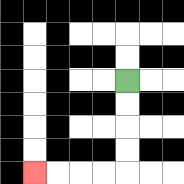{'start': '[5, 3]', 'end': '[1, 7]', 'path_directions': 'D,D,D,D,L,L,L,L', 'path_coordinates': '[[5, 3], [5, 4], [5, 5], [5, 6], [5, 7], [4, 7], [3, 7], [2, 7], [1, 7]]'}